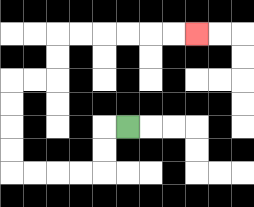{'start': '[5, 5]', 'end': '[8, 1]', 'path_directions': 'L,D,D,L,L,L,L,U,U,U,U,R,R,U,U,R,R,R,R,R,R', 'path_coordinates': '[[5, 5], [4, 5], [4, 6], [4, 7], [3, 7], [2, 7], [1, 7], [0, 7], [0, 6], [0, 5], [0, 4], [0, 3], [1, 3], [2, 3], [2, 2], [2, 1], [3, 1], [4, 1], [5, 1], [6, 1], [7, 1], [8, 1]]'}